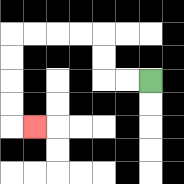{'start': '[6, 3]', 'end': '[1, 5]', 'path_directions': 'L,L,U,U,L,L,L,L,D,D,D,D,R', 'path_coordinates': '[[6, 3], [5, 3], [4, 3], [4, 2], [4, 1], [3, 1], [2, 1], [1, 1], [0, 1], [0, 2], [0, 3], [0, 4], [0, 5], [1, 5]]'}